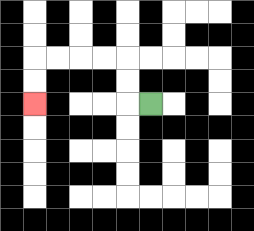{'start': '[6, 4]', 'end': '[1, 4]', 'path_directions': 'L,U,U,L,L,L,L,D,D', 'path_coordinates': '[[6, 4], [5, 4], [5, 3], [5, 2], [4, 2], [3, 2], [2, 2], [1, 2], [1, 3], [1, 4]]'}